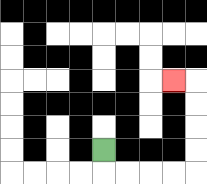{'start': '[4, 6]', 'end': '[7, 3]', 'path_directions': 'D,R,R,R,R,U,U,U,U,L', 'path_coordinates': '[[4, 6], [4, 7], [5, 7], [6, 7], [7, 7], [8, 7], [8, 6], [8, 5], [8, 4], [8, 3], [7, 3]]'}